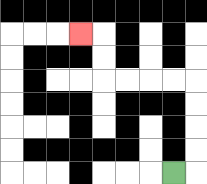{'start': '[7, 7]', 'end': '[3, 1]', 'path_directions': 'R,U,U,U,U,L,L,L,L,U,U,L', 'path_coordinates': '[[7, 7], [8, 7], [8, 6], [8, 5], [8, 4], [8, 3], [7, 3], [6, 3], [5, 3], [4, 3], [4, 2], [4, 1], [3, 1]]'}